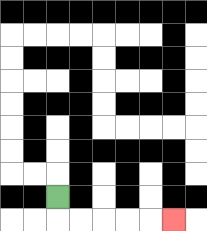{'start': '[2, 8]', 'end': '[7, 9]', 'path_directions': 'D,R,R,R,R,R', 'path_coordinates': '[[2, 8], [2, 9], [3, 9], [4, 9], [5, 9], [6, 9], [7, 9]]'}